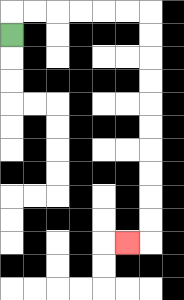{'start': '[0, 1]', 'end': '[5, 10]', 'path_directions': 'U,R,R,R,R,R,R,D,D,D,D,D,D,D,D,D,D,L', 'path_coordinates': '[[0, 1], [0, 0], [1, 0], [2, 0], [3, 0], [4, 0], [5, 0], [6, 0], [6, 1], [6, 2], [6, 3], [6, 4], [6, 5], [6, 6], [6, 7], [6, 8], [6, 9], [6, 10], [5, 10]]'}